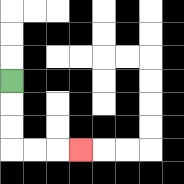{'start': '[0, 3]', 'end': '[3, 6]', 'path_directions': 'D,D,D,R,R,R', 'path_coordinates': '[[0, 3], [0, 4], [0, 5], [0, 6], [1, 6], [2, 6], [3, 6]]'}